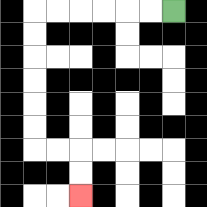{'start': '[7, 0]', 'end': '[3, 8]', 'path_directions': 'L,L,L,L,L,L,D,D,D,D,D,D,R,R,D,D', 'path_coordinates': '[[7, 0], [6, 0], [5, 0], [4, 0], [3, 0], [2, 0], [1, 0], [1, 1], [1, 2], [1, 3], [1, 4], [1, 5], [1, 6], [2, 6], [3, 6], [3, 7], [3, 8]]'}